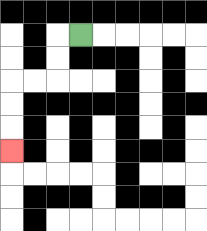{'start': '[3, 1]', 'end': '[0, 6]', 'path_directions': 'L,D,D,L,L,D,D,D', 'path_coordinates': '[[3, 1], [2, 1], [2, 2], [2, 3], [1, 3], [0, 3], [0, 4], [0, 5], [0, 6]]'}